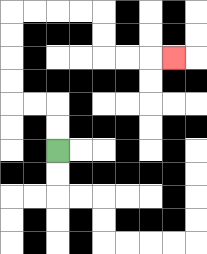{'start': '[2, 6]', 'end': '[7, 2]', 'path_directions': 'U,U,L,L,U,U,U,U,R,R,R,R,D,D,R,R,R', 'path_coordinates': '[[2, 6], [2, 5], [2, 4], [1, 4], [0, 4], [0, 3], [0, 2], [0, 1], [0, 0], [1, 0], [2, 0], [3, 0], [4, 0], [4, 1], [4, 2], [5, 2], [6, 2], [7, 2]]'}